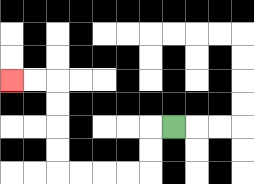{'start': '[7, 5]', 'end': '[0, 3]', 'path_directions': 'L,D,D,L,L,L,L,U,U,U,U,L,L', 'path_coordinates': '[[7, 5], [6, 5], [6, 6], [6, 7], [5, 7], [4, 7], [3, 7], [2, 7], [2, 6], [2, 5], [2, 4], [2, 3], [1, 3], [0, 3]]'}